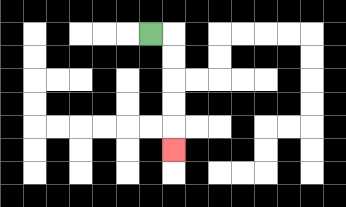{'start': '[6, 1]', 'end': '[7, 6]', 'path_directions': 'R,D,D,D,D,D', 'path_coordinates': '[[6, 1], [7, 1], [7, 2], [7, 3], [7, 4], [7, 5], [7, 6]]'}